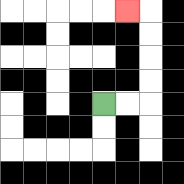{'start': '[4, 4]', 'end': '[5, 0]', 'path_directions': 'R,R,U,U,U,U,L', 'path_coordinates': '[[4, 4], [5, 4], [6, 4], [6, 3], [6, 2], [6, 1], [6, 0], [5, 0]]'}